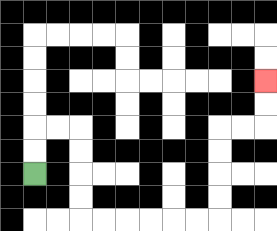{'start': '[1, 7]', 'end': '[11, 3]', 'path_directions': 'U,U,R,R,D,D,D,D,R,R,R,R,R,R,U,U,U,U,R,R,U,U', 'path_coordinates': '[[1, 7], [1, 6], [1, 5], [2, 5], [3, 5], [3, 6], [3, 7], [3, 8], [3, 9], [4, 9], [5, 9], [6, 9], [7, 9], [8, 9], [9, 9], [9, 8], [9, 7], [9, 6], [9, 5], [10, 5], [11, 5], [11, 4], [11, 3]]'}